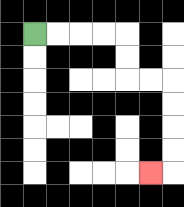{'start': '[1, 1]', 'end': '[6, 7]', 'path_directions': 'R,R,R,R,D,D,R,R,D,D,D,D,L', 'path_coordinates': '[[1, 1], [2, 1], [3, 1], [4, 1], [5, 1], [5, 2], [5, 3], [6, 3], [7, 3], [7, 4], [7, 5], [7, 6], [7, 7], [6, 7]]'}